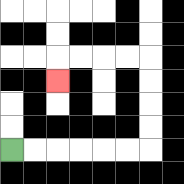{'start': '[0, 6]', 'end': '[2, 3]', 'path_directions': 'R,R,R,R,R,R,U,U,U,U,L,L,L,L,D', 'path_coordinates': '[[0, 6], [1, 6], [2, 6], [3, 6], [4, 6], [5, 6], [6, 6], [6, 5], [6, 4], [6, 3], [6, 2], [5, 2], [4, 2], [3, 2], [2, 2], [2, 3]]'}